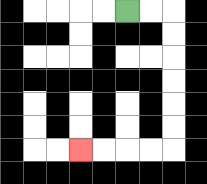{'start': '[5, 0]', 'end': '[3, 6]', 'path_directions': 'R,R,D,D,D,D,D,D,L,L,L,L', 'path_coordinates': '[[5, 0], [6, 0], [7, 0], [7, 1], [7, 2], [7, 3], [7, 4], [7, 5], [7, 6], [6, 6], [5, 6], [4, 6], [3, 6]]'}